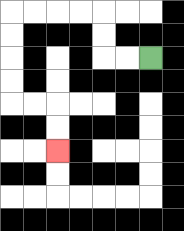{'start': '[6, 2]', 'end': '[2, 6]', 'path_directions': 'L,L,U,U,L,L,L,L,D,D,D,D,R,R,D,D', 'path_coordinates': '[[6, 2], [5, 2], [4, 2], [4, 1], [4, 0], [3, 0], [2, 0], [1, 0], [0, 0], [0, 1], [0, 2], [0, 3], [0, 4], [1, 4], [2, 4], [2, 5], [2, 6]]'}